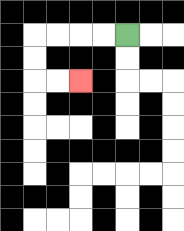{'start': '[5, 1]', 'end': '[3, 3]', 'path_directions': 'L,L,L,L,D,D,R,R', 'path_coordinates': '[[5, 1], [4, 1], [3, 1], [2, 1], [1, 1], [1, 2], [1, 3], [2, 3], [3, 3]]'}